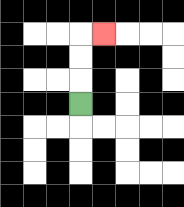{'start': '[3, 4]', 'end': '[4, 1]', 'path_directions': 'U,U,U,R', 'path_coordinates': '[[3, 4], [3, 3], [3, 2], [3, 1], [4, 1]]'}